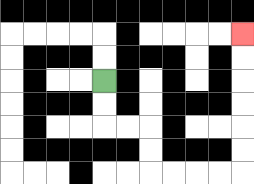{'start': '[4, 3]', 'end': '[10, 1]', 'path_directions': 'D,D,R,R,D,D,R,R,R,R,U,U,U,U,U,U', 'path_coordinates': '[[4, 3], [4, 4], [4, 5], [5, 5], [6, 5], [6, 6], [6, 7], [7, 7], [8, 7], [9, 7], [10, 7], [10, 6], [10, 5], [10, 4], [10, 3], [10, 2], [10, 1]]'}